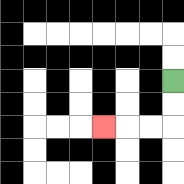{'start': '[7, 3]', 'end': '[4, 5]', 'path_directions': 'D,D,L,L,L', 'path_coordinates': '[[7, 3], [7, 4], [7, 5], [6, 5], [5, 5], [4, 5]]'}